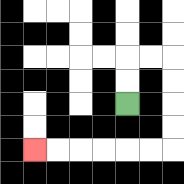{'start': '[5, 4]', 'end': '[1, 6]', 'path_directions': 'U,U,R,R,D,D,D,D,L,L,L,L,L,L', 'path_coordinates': '[[5, 4], [5, 3], [5, 2], [6, 2], [7, 2], [7, 3], [7, 4], [7, 5], [7, 6], [6, 6], [5, 6], [4, 6], [3, 6], [2, 6], [1, 6]]'}